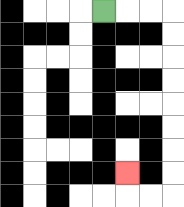{'start': '[4, 0]', 'end': '[5, 7]', 'path_directions': 'R,R,R,D,D,D,D,D,D,D,D,L,L,U', 'path_coordinates': '[[4, 0], [5, 0], [6, 0], [7, 0], [7, 1], [7, 2], [7, 3], [7, 4], [7, 5], [7, 6], [7, 7], [7, 8], [6, 8], [5, 8], [5, 7]]'}